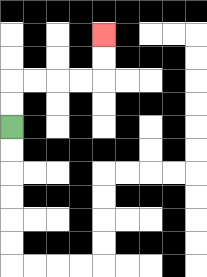{'start': '[0, 5]', 'end': '[4, 1]', 'path_directions': 'U,U,R,R,R,R,U,U', 'path_coordinates': '[[0, 5], [0, 4], [0, 3], [1, 3], [2, 3], [3, 3], [4, 3], [4, 2], [4, 1]]'}